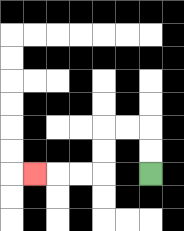{'start': '[6, 7]', 'end': '[1, 7]', 'path_directions': 'U,U,L,L,D,D,L,L,L', 'path_coordinates': '[[6, 7], [6, 6], [6, 5], [5, 5], [4, 5], [4, 6], [4, 7], [3, 7], [2, 7], [1, 7]]'}